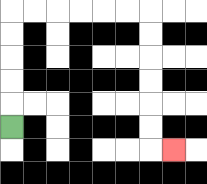{'start': '[0, 5]', 'end': '[7, 6]', 'path_directions': 'U,U,U,U,U,R,R,R,R,R,R,D,D,D,D,D,D,R', 'path_coordinates': '[[0, 5], [0, 4], [0, 3], [0, 2], [0, 1], [0, 0], [1, 0], [2, 0], [3, 0], [4, 0], [5, 0], [6, 0], [6, 1], [6, 2], [6, 3], [6, 4], [6, 5], [6, 6], [7, 6]]'}